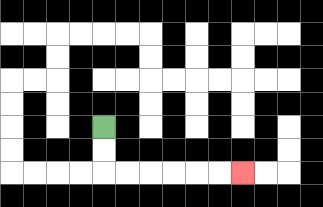{'start': '[4, 5]', 'end': '[10, 7]', 'path_directions': 'D,D,R,R,R,R,R,R', 'path_coordinates': '[[4, 5], [4, 6], [4, 7], [5, 7], [6, 7], [7, 7], [8, 7], [9, 7], [10, 7]]'}